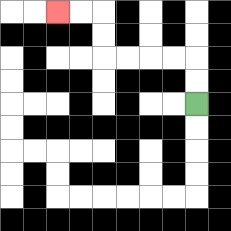{'start': '[8, 4]', 'end': '[2, 0]', 'path_directions': 'U,U,L,L,L,L,U,U,L,L', 'path_coordinates': '[[8, 4], [8, 3], [8, 2], [7, 2], [6, 2], [5, 2], [4, 2], [4, 1], [4, 0], [3, 0], [2, 0]]'}